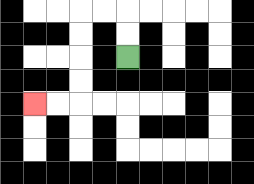{'start': '[5, 2]', 'end': '[1, 4]', 'path_directions': 'U,U,L,L,D,D,D,D,L,L', 'path_coordinates': '[[5, 2], [5, 1], [5, 0], [4, 0], [3, 0], [3, 1], [3, 2], [3, 3], [3, 4], [2, 4], [1, 4]]'}